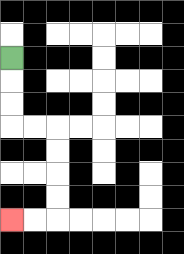{'start': '[0, 2]', 'end': '[0, 9]', 'path_directions': 'D,D,D,R,R,D,D,D,D,L,L', 'path_coordinates': '[[0, 2], [0, 3], [0, 4], [0, 5], [1, 5], [2, 5], [2, 6], [2, 7], [2, 8], [2, 9], [1, 9], [0, 9]]'}